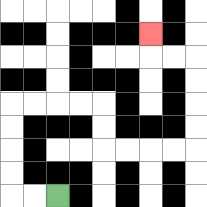{'start': '[2, 8]', 'end': '[6, 1]', 'path_directions': 'L,L,U,U,U,U,R,R,R,R,D,D,R,R,R,R,U,U,U,U,L,L,U', 'path_coordinates': '[[2, 8], [1, 8], [0, 8], [0, 7], [0, 6], [0, 5], [0, 4], [1, 4], [2, 4], [3, 4], [4, 4], [4, 5], [4, 6], [5, 6], [6, 6], [7, 6], [8, 6], [8, 5], [8, 4], [8, 3], [8, 2], [7, 2], [6, 2], [6, 1]]'}